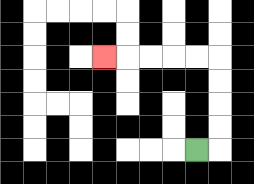{'start': '[8, 6]', 'end': '[4, 2]', 'path_directions': 'R,U,U,U,U,L,L,L,L,L', 'path_coordinates': '[[8, 6], [9, 6], [9, 5], [9, 4], [9, 3], [9, 2], [8, 2], [7, 2], [6, 2], [5, 2], [4, 2]]'}